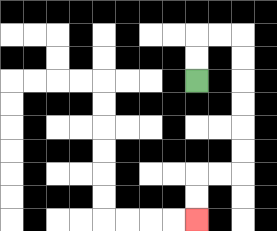{'start': '[8, 3]', 'end': '[8, 9]', 'path_directions': 'U,U,R,R,D,D,D,D,D,D,L,L,D,D', 'path_coordinates': '[[8, 3], [8, 2], [8, 1], [9, 1], [10, 1], [10, 2], [10, 3], [10, 4], [10, 5], [10, 6], [10, 7], [9, 7], [8, 7], [8, 8], [8, 9]]'}